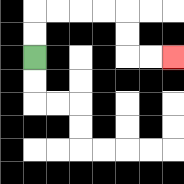{'start': '[1, 2]', 'end': '[7, 2]', 'path_directions': 'U,U,R,R,R,R,D,D,R,R', 'path_coordinates': '[[1, 2], [1, 1], [1, 0], [2, 0], [3, 0], [4, 0], [5, 0], [5, 1], [5, 2], [6, 2], [7, 2]]'}